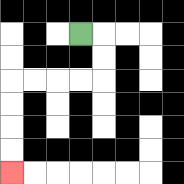{'start': '[3, 1]', 'end': '[0, 7]', 'path_directions': 'R,D,D,L,L,L,L,D,D,D,D', 'path_coordinates': '[[3, 1], [4, 1], [4, 2], [4, 3], [3, 3], [2, 3], [1, 3], [0, 3], [0, 4], [0, 5], [0, 6], [0, 7]]'}